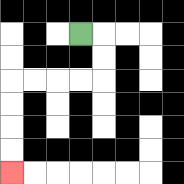{'start': '[3, 1]', 'end': '[0, 7]', 'path_directions': 'R,D,D,L,L,L,L,D,D,D,D', 'path_coordinates': '[[3, 1], [4, 1], [4, 2], [4, 3], [3, 3], [2, 3], [1, 3], [0, 3], [0, 4], [0, 5], [0, 6], [0, 7]]'}